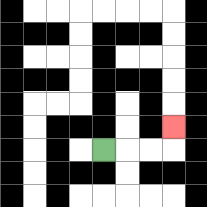{'start': '[4, 6]', 'end': '[7, 5]', 'path_directions': 'R,R,R,U', 'path_coordinates': '[[4, 6], [5, 6], [6, 6], [7, 6], [7, 5]]'}